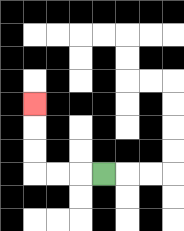{'start': '[4, 7]', 'end': '[1, 4]', 'path_directions': 'L,L,L,U,U,U', 'path_coordinates': '[[4, 7], [3, 7], [2, 7], [1, 7], [1, 6], [1, 5], [1, 4]]'}